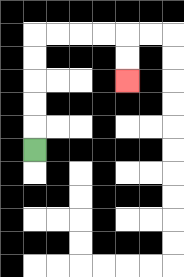{'start': '[1, 6]', 'end': '[5, 3]', 'path_directions': 'U,U,U,U,U,R,R,R,R,D,D', 'path_coordinates': '[[1, 6], [1, 5], [1, 4], [1, 3], [1, 2], [1, 1], [2, 1], [3, 1], [4, 1], [5, 1], [5, 2], [5, 3]]'}